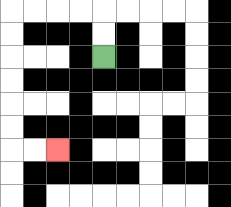{'start': '[4, 2]', 'end': '[2, 6]', 'path_directions': 'U,U,L,L,L,L,D,D,D,D,D,D,R,R', 'path_coordinates': '[[4, 2], [4, 1], [4, 0], [3, 0], [2, 0], [1, 0], [0, 0], [0, 1], [0, 2], [0, 3], [0, 4], [0, 5], [0, 6], [1, 6], [2, 6]]'}